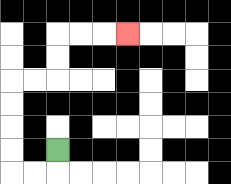{'start': '[2, 6]', 'end': '[5, 1]', 'path_directions': 'D,L,L,U,U,U,U,R,R,U,U,R,R,R', 'path_coordinates': '[[2, 6], [2, 7], [1, 7], [0, 7], [0, 6], [0, 5], [0, 4], [0, 3], [1, 3], [2, 3], [2, 2], [2, 1], [3, 1], [4, 1], [5, 1]]'}